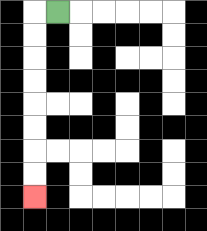{'start': '[2, 0]', 'end': '[1, 8]', 'path_directions': 'L,D,D,D,D,D,D,D,D', 'path_coordinates': '[[2, 0], [1, 0], [1, 1], [1, 2], [1, 3], [1, 4], [1, 5], [1, 6], [1, 7], [1, 8]]'}